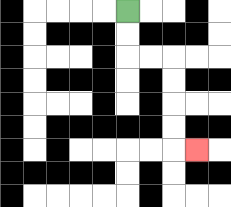{'start': '[5, 0]', 'end': '[8, 6]', 'path_directions': 'D,D,R,R,D,D,D,D,R', 'path_coordinates': '[[5, 0], [5, 1], [5, 2], [6, 2], [7, 2], [7, 3], [7, 4], [7, 5], [7, 6], [8, 6]]'}